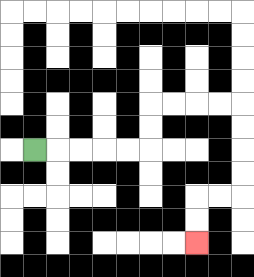{'start': '[1, 6]', 'end': '[8, 10]', 'path_directions': 'R,R,R,R,R,U,U,R,R,R,R,D,D,D,D,L,L,D,D', 'path_coordinates': '[[1, 6], [2, 6], [3, 6], [4, 6], [5, 6], [6, 6], [6, 5], [6, 4], [7, 4], [8, 4], [9, 4], [10, 4], [10, 5], [10, 6], [10, 7], [10, 8], [9, 8], [8, 8], [8, 9], [8, 10]]'}